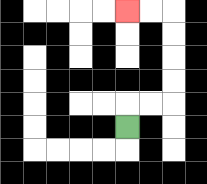{'start': '[5, 5]', 'end': '[5, 0]', 'path_directions': 'U,R,R,U,U,U,U,L,L', 'path_coordinates': '[[5, 5], [5, 4], [6, 4], [7, 4], [7, 3], [7, 2], [7, 1], [7, 0], [6, 0], [5, 0]]'}